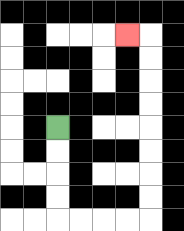{'start': '[2, 5]', 'end': '[5, 1]', 'path_directions': 'D,D,D,D,R,R,R,R,U,U,U,U,U,U,U,U,L', 'path_coordinates': '[[2, 5], [2, 6], [2, 7], [2, 8], [2, 9], [3, 9], [4, 9], [5, 9], [6, 9], [6, 8], [6, 7], [6, 6], [6, 5], [6, 4], [6, 3], [6, 2], [6, 1], [5, 1]]'}